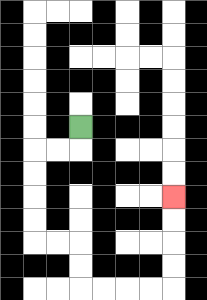{'start': '[3, 5]', 'end': '[7, 8]', 'path_directions': 'D,L,L,D,D,D,D,R,R,D,D,R,R,R,R,U,U,U,U', 'path_coordinates': '[[3, 5], [3, 6], [2, 6], [1, 6], [1, 7], [1, 8], [1, 9], [1, 10], [2, 10], [3, 10], [3, 11], [3, 12], [4, 12], [5, 12], [6, 12], [7, 12], [7, 11], [7, 10], [7, 9], [7, 8]]'}